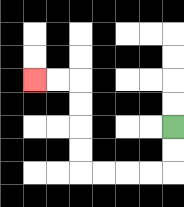{'start': '[7, 5]', 'end': '[1, 3]', 'path_directions': 'D,D,L,L,L,L,U,U,U,U,L,L', 'path_coordinates': '[[7, 5], [7, 6], [7, 7], [6, 7], [5, 7], [4, 7], [3, 7], [3, 6], [3, 5], [3, 4], [3, 3], [2, 3], [1, 3]]'}